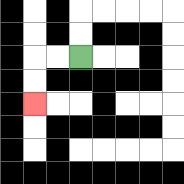{'start': '[3, 2]', 'end': '[1, 4]', 'path_directions': 'L,L,D,D', 'path_coordinates': '[[3, 2], [2, 2], [1, 2], [1, 3], [1, 4]]'}